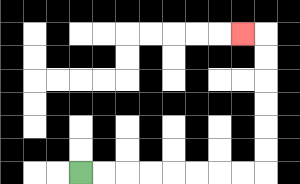{'start': '[3, 7]', 'end': '[10, 1]', 'path_directions': 'R,R,R,R,R,R,R,R,U,U,U,U,U,U,L', 'path_coordinates': '[[3, 7], [4, 7], [5, 7], [6, 7], [7, 7], [8, 7], [9, 7], [10, 7], [11, 7], [11, 6], [11, 5], [11, 4], [11, 3], [11, 2], [11, 1], [10, 1]]'}